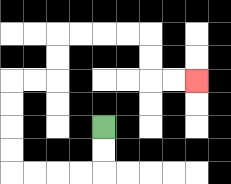{'start': '[4, 5]', 'end': '[8, 3]', 'path_directions': 'D,D,L,L,L,L,U,U,U,U,R,R,U,U,R,R,R,R,D,D,R,R', 'path_coordinates': '[[4, 5], [4, 6], [4, 7], [3, 7], [2, 7], [1, 7], [0, 7], [0, 6], [0, 5], [0, 4], [0, 3], [1, 3], [2, 3], [2, 2], [2, 1], [3, 1], [4, 1], [5, 1], [6, 1], [6, 2], [6, 3], [7, 3], [8, 3]]'}